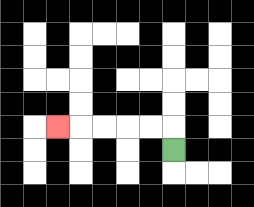{'start': '[7, 6]', 'end': '[2, 5]', 'path_directions': 'U,L,L,L,L,L', 'path_coordinates': '[[7, 6], [7, 5], [6, 5], [5, 5], [4, 5], [3, 5], [2, 5]]'}